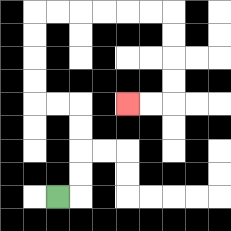{'start': '[2, 8]', 'end': '[5, 4]', 'path_directions': 'R,U,U,U,U,L,L,U,U,U,U,R,R,R,R,R,R,D,D,D,D,L,L', 'path_coordinates': '[[2, 8], [3, 8], [3, 7], [3, 6], [3, 5], [3, 4], [2, 4], [1, 4], [1, 3], [1, 2], [1, 1], [1, 0], [2, 0], [3, 0], [4, 0], [5, 0], [6, 0], [7, 0], [7, 1], [7, 2], [7, 3], [7, 4], [6, 4], [5, 4]]'}